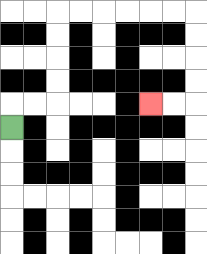{'start': '[0, 5]', 'end': '[6, 4]', 'path_directions': 'U,R,R,U,U,U,U,R,R,R,R,R,R,D,D,D,D,L,L', 'path_coordinates': '[[0, 5], [0, 4], [1, 4], [2, 4], [2, 3], [2, 2], [2, 1], [2, 0], [3, 0], [4, 0], [5, 0], [6, 0], [7, 0], [8, 0], [8, 1], [8, 2], [8, 3], [8, 4], [7, 4], [6, 4]]'}